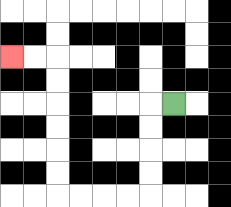{'start': '[7, 4]', 'end': '[0, 2]', 'path_directions': 'L,D,D,D,D,L,L,L,L,U,U,U,U,U,U,L,L', 'path_coordinates': '[[7, 4], [6, 4], [6, 5], [6, 6], [6, 7], [6, 8], [5, 8], [4, 8], [3, 8], [2, 8], [2, 7], [2, 6], [2, 5], [2, 4], [2, 3], [2, 2], [1, 2], [0, 2]]'}